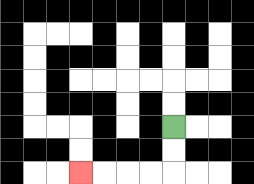{'start': '[7, 5]', 'end': '[3, 7]', 'path_directions': 'D,D,L,L,L,L', 'path_coordinates': '[[7, 5], [7, 6], [7, 7], [6, 7], [5, 7], [4, 7], [3, 7]]'}